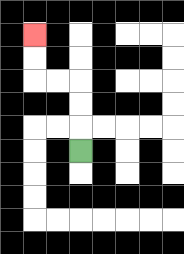{'start': '[3, 6]', 'end': '[1, 1]', 'path_directions': 'U,U,U,L,L,U,U', 'path_coordinates': '[[3, 6], [3, 5], [3, 4], [3, 3], [2, 3], [1, 3], [1, 2], [1, 1]]'}